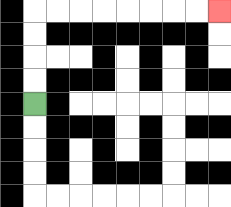{'start': '[1, 4]', 'end': '[9, 0]', 'path_directions': 'U,U,U,U,R,R,R,R,R,R,R,R', 'path_coordinates': '[[1, 4], [1, 3], [1, 2], [1, 1], [1, 0], [2, 0], [3, 0], [4, 0], [5, 0], [6, 0], [7, 0], [8, 0], [9, 0]]'}